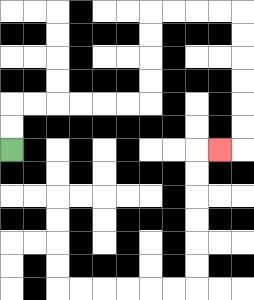{'start': '[0, 6]', 'end': '[9, 6]', 'path_directions': 'U,U,R,R,R,R,R,R,U,U,U,U,R,R,R,R,D,D,D,D,D,D,L', 'path_coordinates': '[[0, 6], [0, 5], [0, 4], [1, 4], [2, 4], [3, 4], [4, 4], [5, 4], [6, 4], [6, 3], [6, 2], [6, 1], [6, 0], [7, 0], [8, 0], [9, 0], [10, 0], [10, 1], [10, 2], [10, 3], [10, 4], [10, 5], [10, 6], [9, 6]]'}